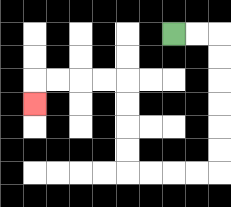{'start': '[7, 1]', 'end': '[1, 4]', 'path_directions': 'R,R,D,D,D,D,D,D,L,L,L,L,U,U,U,U,L,L,L,L,D', 'path_coordinates': '[[7, 1], [8, 1], [9, 1], [9, 2], [9, 3], [9, 4], [9, 5], [9, 6], [9, 7], [8, 7], [7, 7], [6, 7], [5, 7], [5, 6], [5, 5], [5, 4], [5, 3], [4, 3], [3, 3], [2, 3], [1, 3], [1, 4]]'}